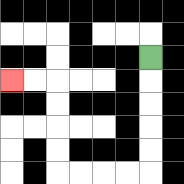{'start': '[6, 2]', 'end': '[0, 3]', 'path_directions': 'D,D,D,D,D,L,L,L,L,U,U,U,U,L,L', 'path_coordinates': '[[6, 2], [6, 3], [6, 4], [6, 5], [6, 6], [6, 7], [5, 7], [4, 7], [3, 7], [2, 7], [2, 6], [2, 5], [2, 4], [2, 3], [1, 3], [0, 3]]'}